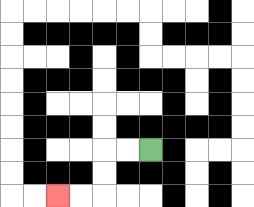{'start': '[6, 6]', 'end': '[2, 8]', 'path_directions': 'L,L,D,D,L,L', 'path_coordinates': '[[6, 6], [5, 6], [4, 6], [4, 7], [4, 8], [3, 8], [2, 8]]'}